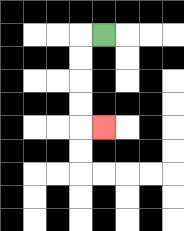{'start': '[4, 1]', 'end': '[4, 5]', 'path_directions': 'L,D,D,D,D,R', 'path_coordinates': '[[4, 1], [3, 1], [3, 2], [3, 3], [3, 4], [3, 5], [4, 5]]'}